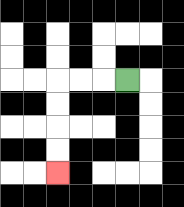{'start': '[5, 3]', 'end': '[2, 7]', 'path_directions': 'L,L,L,D,D,D,D', 'path_coordinates': '[[5, 3], [4, 3], [3, 3], [2, 3], [2, 4], [2, 5], [2, 6], [2, 7]]'}